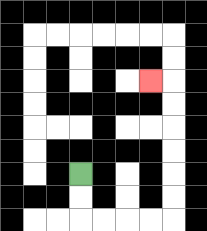{'start': '[3, 7]', 'end': '[6, 3]', 'path_directions': 'D,D,R,R,R,R,U,U,U,U,U,U,L', 'path_coordinates': '[[3, 7], [3, 8], [3, 9], [4, 9], [5, 9], [6, 9], [7, 9], [7, 8], [7, 7], [7, 6], [7, 5], [7, 4], [7, 3], [6, 3]]'}